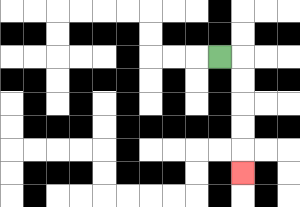{'start': '[9, 2]', 'end': '[10, 7]', 'path_directions': 'R,D,D,D,D,D', 'path_coordinates': '[[9, 2], [10, 2], [10, 3], [10, 4], [10, 5], [10, 6], [10, 7]]'}